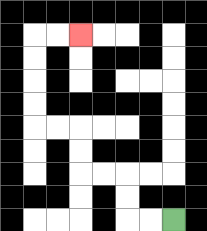{'start': '[7, 9]', 'end': '[3, 1]', 'path_directions': 'L,L,U,U,L,L,U,U,L,L,U,U,U,U,R,R', 'path_coordinates': '[[7, 9], [6, 9], [5, 9], [5, 8], [5, 7], [4, 7], [3, 7], [3, 6], [3, 5], [2, 5], [1, 5], [1, 4], [1, 3], [1, 2], [1, 1], [2, 1], [3, 1]]'}